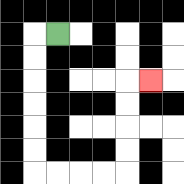{'start': '[2, 1]', 'end': '[6, 3]', 'path_directions': 'L,D,D,D,D,D,D,R,R,R,R,U,U,U,U,R', 'path_coordinates': '[[2, 1], [1, 1], [1, 2], [1, 3], [1, 4], [1, 5], [1, 6], [1, 7], [2, 7], [3, 7], [4, 7], [5, 7], [5, 6], [5, 5], [5, 4], [5, 3], [6, 3]]'}